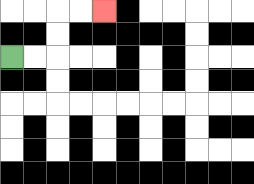{'start': '[0, 2]', 'end': '[4, 0]', 'path_directions': 'R,R,U,U,R,R', 'path_coordinates': '[[0, 2], [1, 2], [2, 2], [2, 1], [2, 0], [3, 0], [4, 0]]'}